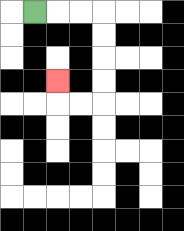{'start': '[1, 0]', 'end': '[2, 3]', 'path_directions': 'R,R,R,D,D,D,D,L,L,U', 'path_coordinates': '[[1, 0], [2, 0], [3, 0], [4, 0], [4, 1], [4, 2], [4, 3], [4, 4], [3, 4], [2, 4], [2, 3]]'}